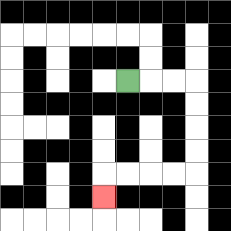{'start': '[5, 3]', 'end': '[4, 8]', 'path_directions': 'R,R,R,D,D,D,D,L,L,L,L,D', 'path_coordinates': '[[5, 3], [6, 3], [7, 3], [8, 3], [8, 4], [8, 5], [8, 6], [8, 7], [7, 7], [6, 7], [5, 7], [4, 7], [4, 8]]'}